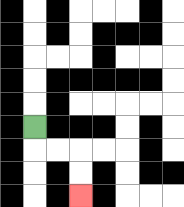{'start': '[1, 5]', 'end': '[3, 8]', 'path_directions': 'D,R,R,D,D', 'path_coordinates': '[[1, 5], [1, 6], [2, 6], [3, 6], [3, 7], [3, 8]]'}